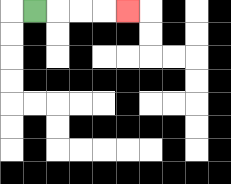{'start': '[1, 0]', 'end': '[5, 0]', 'path_directions': 'R,R,R,R', 'path_coordinates': '[[1, 0], [2, 0], [3, 0], [4, 0], [5, 0]]'}